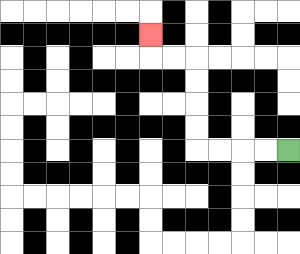{'start': '[12, 6]', 'end': '[6, 1]', 'path_directions': 'L,L,L,L,U,U,U,U,L,L,U', 'path_coordinates': '[[12, 6], [11, 6], [10, 6], [9, 6], [8, 6], [8, 5], [8, 4], [8, 3], [8, 2], [7, 2], [6, 2], [6, 1]]'}